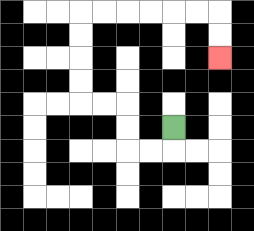{'start': '[7, 5]', 'end': '[9, 2]', 'path_directions': 'D,L,L,U,U,L,L,U,U,U,U,R,R,R,R,R,R,D,D', 'path_coordinates': '[[7, 5], [7, 6], [6, 6], [5, 6], [5, 5], [5, 4], [4, 4], [3, 4], [3, 3], [3, 2], [3, 1], [3, 0], [4, 0], [5, 0], [6, 0], [7, 0], [8, 0], [9, 0], [9, 1], [9, 2]]'}